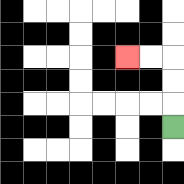{'start': '[7, 5]', 'end': '[5, 2]', 'path_directions': 'U,U,U,L,L', 'path_coordinates': '[[7, 5], [7, 4], [7, 3], [7, 2], [6, 2], [5, 2]]'}